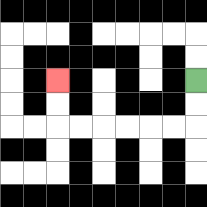{'start': '[8, 3]', 'end': '[2, 3]', 'path_directions': 'D,D,L,L,L,L,L,L,U,U', 'path_coordinates': '[[8, 3], [8, 4], [8, 5], [7, 5], [6, 5], [5, 5], [4, 5], [3, 5], [2, 5], [2, 4], [2, 3]]'}